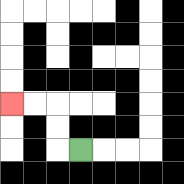{'start': '[3, 6]', 'end': '[0, 4]', 'path_directions': 'L,U,U,L,L', 'path_coordinates': '[[3, 6], [2, 6], [2, 5], [2, 4], [1, 4], [0, 4]]'}